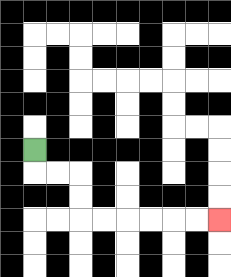{'start': '[1, 6]', 'end': '[9, 9]', 'path_directions': 'D,R,R,D,D,R,R,R,R,R,R', 'path_coordinates': '[[1, 6], [1, 7], [2, 7], [3, 7], [3, 8], [3, 9], [4, 9], [5, 9], [6, 9], [7, 9], [8, 9], [9, 9]]'}